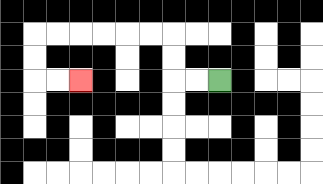{'start': '[9, 3]', 'end': '[3, 3]', 'path_directions': 'L,L,U,U,L,L,L,L,L,L,D,D,R,R', 'path_coordinates': '[[9, 3], [8, 3], [7, 3], [7, 2], [7, 1], [6, 1], [5, 1], [4, 1], [3, 1], [2, 1], [1, 1], [1, 2], [1, 3], [2, 3], [3, 3]]'}